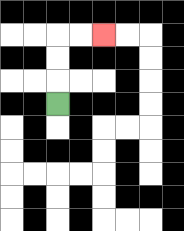{'start': '[2, 4]', 'end': '[4, 1]', 'path_directions': 'U,U,U,R,R', 'path_coordinates': '[[2, 4], [2, 3], [2, 2], [2, 1], [3, 1], [4, 1]]'}